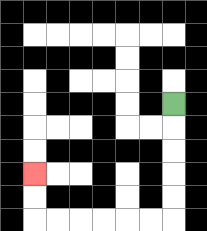{'start': '[7, 4]', 'end': '[1, 7]', 'path_directions': 'D,D,D,D,D,L,L,L,L,L,L,U,U', 'path_coordinates': '[[7, 4], [7, 5], [7, 6], [7, 7], [7, 8], [7, 9], [6, 9], [5, 9], [4, 9], [3, 9], [2, 9], [1, 9], [1, 8], [1, 7]]'}